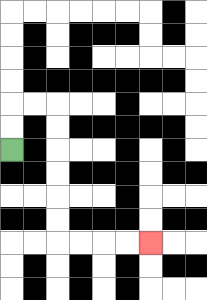{'start': '[0, 6]', 'end': '[6, 10]', 'path_directions': 'U,U,R,R,D,D,D,D,D,D,R,R,R,R', 'path_coordinates': '[[0, 6], [0, 5], [0, 4], [1, 4], [2, 4], [2, 5], [2, 6], [2, 7], [2, 8], [2, 9], [2, 10], [3, 10], [4, 10], [5, 10], [6, 10]]'}